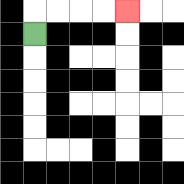{'start': '[1, 1]', 'end': '[5, 0]', 'path_directions': 'U,R,R,R,R', 'path_coordinates': '[[1, 1], [1, 0], [2, 0], [3, 0], [4, 0], [5, 0]]'}